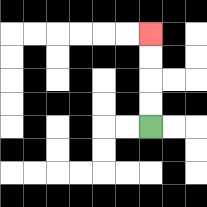{'start': '[6, 5]', 'end': '[6, 1]', 'path_directions': 'U,U,U,U', 'path_coordinates': '[[6, 5], [6, 4], [6, 3], [6, 2], [6, 1]]'}